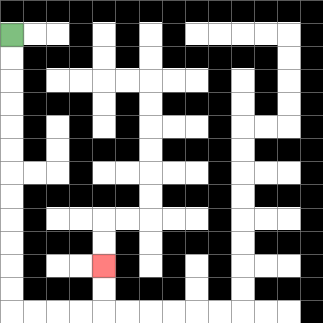{'start': '[0, 1]', 'end': '[4, 11]', 'path_directions': 'D,D,D,D,D,D,D,D,D,D,D,D,R,R,R,R,U,U', 'path_coordinates': '[[0, 1], [0, 2], [0, 3], [0, 4], [0, 5], [0, 6], [0, 7], [0, 8], [0, 9], [0, 10], [0, 11], [0, 12], [0, 13], [1, 13], [2, 13], [3, 13], [4, 13], [4, 12], [4, 11]]'}